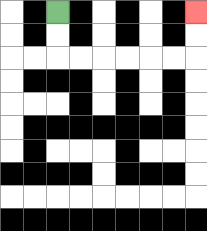{'start': '[2, 0]', 'end': '[8, 0]', 'path_directions': 'D,D,R,R,R,R,R,R,U,U', 'path_coordinates': '[[2, 0], [2, 1], [2, 2], [3, 2], [4, 2], [5, 2], [6, 2], [7, 2], [8, 2], [8, 1], [8, 0]]'}